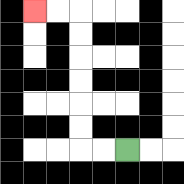{'start': '[5, 6]', 'end': '[1, 0]', 'path_directions': 'L,L,U,U,U,U,U,U,L,L', 'path_coordinates': '[[5, 6], [4, 6], [3, 6], [3, 5], [3, 4], [3, 3], [3, 2], [3, 1], [3, 0], [2, 0], [1, 0]]'}